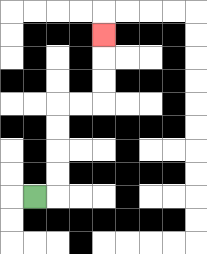{'start': '[1, 8]', 'end': '[4, 1]', 'path_directions': 'R,U,U,U,U,R,R,U,U,U', 'path_coordinates': '[[1, 8], [2, 8], [2, 7], [2, 6], [2, 5], [2, 4], [3, 4], [4, 4], [4, 3], [4, 2], [4, 1]]'}